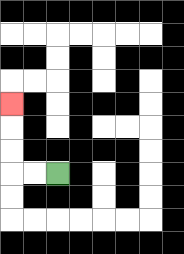{'start': '[2, 7]', 'end': '[0, 4]', 'path_directions': 'L,L,U,U,U', 'path_coordinates': '[[2, 7], [1, 7], [0, 7], [0, 6], [0, 5], [0, 4]]'}